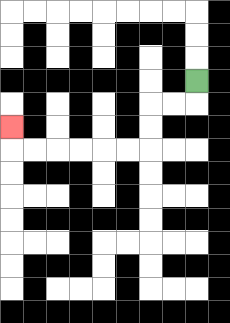{'start': '[8, 3]', 'end': '[0, 5]', 'path_directions': 'D,L,L,D,D,L,L,L,L,L,L,U', 'path_coordinates': '[[8, 3], [8, 4], [7, 4], [6, 4], [6, 5], [6, 6], [5, 6], [4, 6], [3, 6], [2, 6], [1, 6], [0, 6], [0, 5]]'}